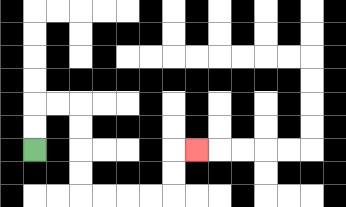{'start': '[1, 6]', 'end': '[8, 6]', 'path_directions': 'U,U,R,R,D,D,D,D,R,R,R,R,U,U,R', 'path_coordinates': '[[1, 6], [1, 5], [1, 4], [2, 4], [3, 4], [3, 5], [3, 6], [3, 7], [3, 8], [4, 8], [5, 8], [6, 8], [7, 8], [7, 7], [7, 6], [8, 6]]'}